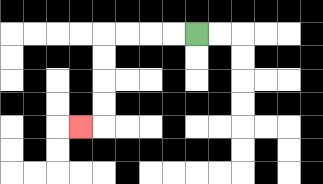{'start': '[8, 1]', 'end': '[3, 5]', 'path_directions': 'L,L,L,L,D,D,D,D,L', 'path_coordinates': '[[8, 1], [7, 1], [6, 1], [5, 1], [4, 1], [4, 2], [4, 3], [4, 4], [4, 5], [3, 5]]'}